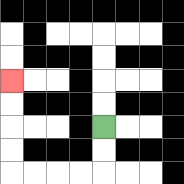{'start': '[4, 5]', 'end': '[0, 3]', 'path_directions': 'D,D,L,L,L,L,U,U,U,U', 'path_coordinates': '[[4, 5], [4, 6], [4, 7], [3, 7], [2, 7], [1, 7], [0, 7], [0, 6], [0, 5], [0, 4], [0, 3]]'}